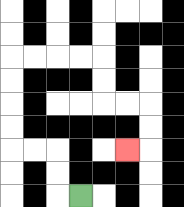{'start': '[3, 8]', 'end': '[5, 6]', 'path_directions': 'L,U,U,L,L,U,U,U,U,R,R,R,R,D,D,R,R,D,D,L', 'path_coordinates': '[[3, 8], [2, 8], [2, 7], [2, 6], [1, 6], [0, 6], [0, 5], [0, 4], [0, 3], [0, 2], [1, 2], [2, 2], [3, 2], [4, 2], [4, 3], [4, 4], [5, 4], [6, 4], [6, 5], [6, 6], [5, 6]]'}